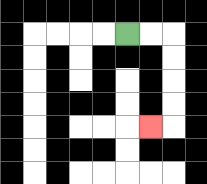{'start': '[5, 1]', 'end': '[6, 5]', 'path_directions': 'R,R,D,D,D,D,L', 'path_coordinates': '[[5, 1], [6, 1], [7, 1], [7, 2], [7, 3], [7, 4], [7, 5], [6, 5]]'}